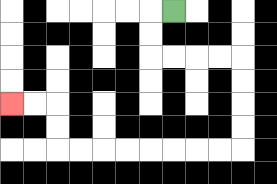{'start': '[7, 0]', 'end': '[0, 4]', 'path_directions': 'L,D,D,R,R,R,R,D,D,D,D,L,L,L,L,L,L,L,L,U,U,L,L', 'path_coordinates': '[[7, 0], [6, 0], [6, 1], [6, 2], [7, 2], [8, 2], [9, 2], [10, 2], [10, 3], [10, 4], [10, 5], [10, 6], [9, 6], [8, 6], [7, 6], [6, 6], [5, 6], [4, 6], [3, 6], [2, 6], [2, 5], [2, 4], [1, 4], [0, 4]]'}